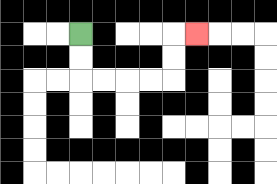{'start': '[3, 1]', 'end': '[8, 1]', 'path_directions': 'D,D,R,R,R,R,U,U,R', 'path_coordinates': '[[3, 1], [3, 2], [3, 3], [4, 3], [5, 3], [6, 3], [7, 3], [7, 2], [7, 1], [8, 1]]'}